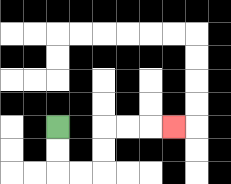{'start': '[2, 5]', 'end': '[7, 5]', 'path_directions': 'D,D,R,R,U,U,R,R,R', 'path_coordinates': '[[2, 5], [2, 6], [2, 7], [3, 7], [4, 7], [4, 6], [4, 5], [5, 5], [6, 5], [7, 5]]'}